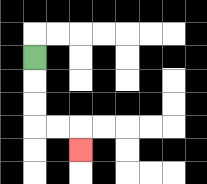{'start': '[1, 2]', 'end': '[3, 6]', 'path_directions': 'D,D,D,R,R,D', 'path_coordinates': '[[1, 2], [1, 3], [1, 4], [1, 5], [2, 5], [3, 5], [3, 6]]'}